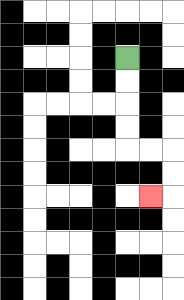{'start': '[5, 2]', 'end': '[6, 8]', 'path_directions': 'D,D,D,D,R,R,D,D,L', 'path_coordinates': '[[5, 2], [5, 3], [5, 4], [5, 5], [5, 6], [6, 6], [7, 6], [7, 7], [7, 8], [6, 8]]'}